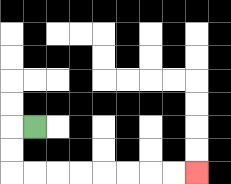{'start': '[1, 5]', 'end': '[8, 7]', 'path_directions': 'L,D,D,R,R,R,R,R,R,R,R', 'path_coordinates': '[[1, 5], [0, 5], [0, 6], [0, 7], [1, 7], [2, 7], [3, 7], [4, 7], [5, 7], [6, 7], [7, 7], [8, 7]]'}